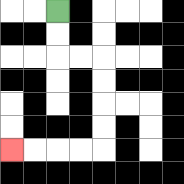{'start': '[2, 0]', 'end': '[0, 6]', 'path_directions': 'D,D,R,R,D,D,D,D,L,L,L,L', 'path_coordinates': '[[2, 0], [2, 1], [2, 2], [3, 2], [4, 2], [4, 3], [4, 4], [4, 5], [4, 6], [3, 6], [2, 6], [1, 6], [0, 6]]'}